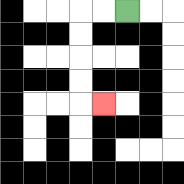{'start': '[5, 0]', 'end': '[4, 4]', 'path_directions': 'L,L,D,D,D,D,R', 'path_coordinates': '[[5, 0], [4, 0], [3, 0], [3, 1], [3, 2], [3, 3], [3, 4], [4, 4]]'}